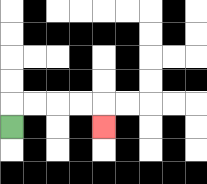{'start': '[0, 5]', 'end': '[4, 5]', 'path_directions': 'U,R,R,R,R,D', 'path_coordinates': '[[0, 5], [0, 4], [1, 4], [2, 4], [3, 4], [4, 4], [4, 5]]'}